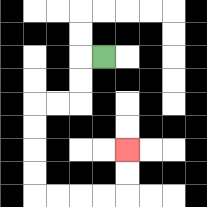{'start': '[4, 2]', 'end': '[5, 6]', 'path_directions': 'L,D,D,L,L,D,D,D,D,R,R,R,R,U,U', 'path_coordinates': '[[4, 2], [3, 2], [3, 3], [3, 4], [2, 4], [1, 4], [1, 5], [1, 6], [1, 7], [1, 8], [2, 8], [3, 8], [4, 8], [5, 8], [5, 7], [5, 6]]'}